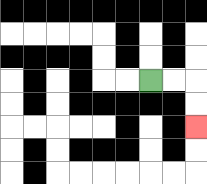{'start': '[6, 3]', 'end': '[8, 5]', 'path_directions': 'R,R,D,D', 'path_coordinates': '[[6, 3], [7, 3], [8, 3], [8, 4], [8, 5]]'}